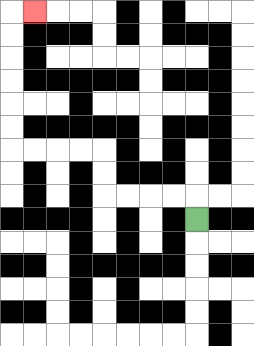{'start': '[8, 9]', 'end': '[1, 0]', 'path_directions': 'U,L,L,L,L,U,U,L,L,L,L,U,U,U,U,U,U,R', 'path_coordinates': '[[8, 9], [8, 8], [7, 8], [6, 8], [5, 8], [4, 8], [4, 7], [4, 6], [3, 6], [2, 6], [1, 6], [0, 6], [0, 5], [0, 4], [0, 3], [0, 2], [0, 1], [0, 0], [1, 0]]'}